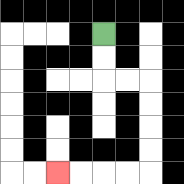{'start': '[4, 1]', 'end': '[2, 7]', 'path_directions': 'D,D,R,R,D,D,D,D,L,L,L,L', 'path_coordinates': '[[4, 1], [4, 2], [4, 3], [5, 3], [6, 3], [6, 4], [6, 5], [6, 6], [6, 7], [5, 7], [4, 7], [3, 7], [2, 7]]'}